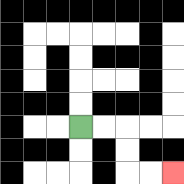{'start': '[3, 5]', 'end': '[7, 7]', 'path_directions': 'R,R,D,D,R,R', 'path_coordinates': '[[3, 5], [4, 5], [5, 5], [5, 6], [5, 7], [6, 7], [7, 7]]'}